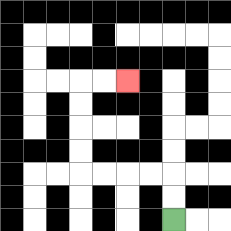{'start': '[7, 9]', 'end': '[5, 3]', 'path_directions': 'U,U,L,L,L,L,U,U,U,U,R,R', 'path_coordinates': '[[7, 9], [7, 8], [7, 7], [6, 7], [5, 7], [4, 7], [3, 7], [3, 6], [3, 5], [3, 4], [3, 3], [4, 3], [5, 3]]'}